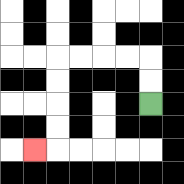{'start': '[6, 4]', 'end': '[1, 6]', 'path_directions': 'U,U,L,L,L,L,D,D,D,D,L', 'path_coordinates': '[[6, 4], [6, 3], [6, 2], [5, 2], [4, 2], [3, 2], [2, 2], [2, 3], [2, 4], [2, 5], [2, 6], [1, 6]]'}